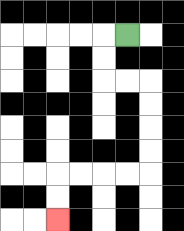{'start': '[5, 1]', 'end': '[2, 9]', 'path_directions': 'L,D,D,R,R,D,D,D,D,L,L,L,L,D,D', 'path_coordinates': '[[5, 1], [4, 1], [4, 2], [4, 3], [5, 3], [6, 3], [6, 4], [6, 5], [6, 6], [6, 7], [5, 7], [4, 7], [3, 7], [2, 7], [2, 8], [2, 9]]'}